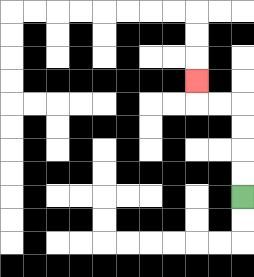{'start': '[10, 8]', 'end': '[8, 3]', 'path_directions': 'U,U,U,U,L,L,U', 'path_coordinates': '[[10, 8], [10, 7], [10, 6], [10, 5], [10, 4], [9, 4], [8, 4], [8, 3]]'}